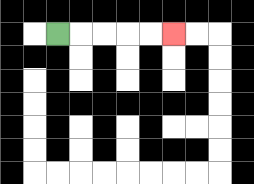{'start': '[2, 1]', 'end': '[7, 1]', 'path_directions': 'R,R,R,R,R', 'path_coordinates': '[[2, 1], [3, 1], [4, 1], [5, 1], [6, 1], [7, 1]]'}